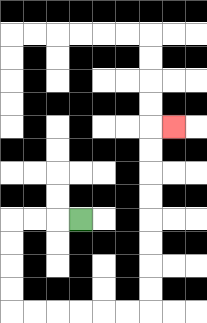{'start': '[3, 9]', 'end': '[7, 5]', 'path_directions': 'L,L,L,D,D,D,D,R,R,R,R,R,R,U,U,U,U,U,U,U,U,R', 'path_coordinates': '[[3, 9], [2, 9], [1, 9], [0, 9], [0, 10], [0, 11], [0, 12], [0, 13], [1, 13], [2, 13], [3, 13], [4, 13], [5, 13], [6, 13], [6, 12], [6, 11], [6, 10], [6, 9], [6, 8], [6, 7], [6, 6], [6, 5], [7, 5]]'}